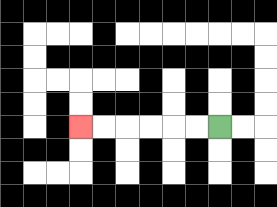{'start': '[9, 5]', 'end': '[3, 5]', 'path_directions': 'L,L,L,L,L,L', 'path_coordinates': '[[9, 5], [8, 5], [7, 5], [6, 5], [5, 5], [4, 5], [3, 5]]'}